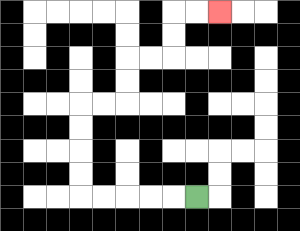{'start': '[8, 8]', 'end': '[9, 0]', 'path_directions': 'L,L,L,L,L,U,U,U,U,R,R,U,U,R,R,U,U,R,R', 'path_coordinates': '[[8, 8], [7, 8], [6, 8], [5, 8], [4, 8], [3, 8], [3, 7], [3, 6], [3, 5], [3, 4], [4, 4], [5, 4], [5, 3], [5, 2], [6, 2], [7, 2], [7, 1], [7, 0], [8, 0], [9, 0]]'}